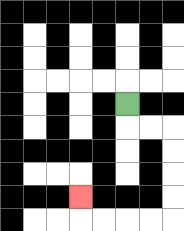{'start': '[5, 4]', 'end': '[3, 8]', 'path_directions': 'D,R,R,D,D,D,D,L,L,L,L,U', 'path_coordinates': '[[5, 4], [5, 5], [6, 5], [7, 5], [7, 6], [7, 7], [7, 8], [7, 9], [6, 9], [5, 9], [4, 9], [3, 9], [3, 8]]'}